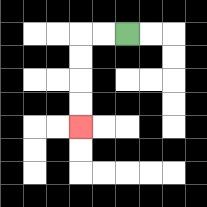{'start': '[5, 1]', 'end': '[3, 5]', 'path_directions': 'L,L,D,D,D,D', 'path_coordinates': '[[5, 1], [4, 1], [3, 1], [3, 2], [3, 3], [3, 4], [3, 5]]'}